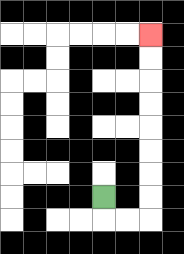{'start': '[4, 8]', 'end': '[6, 1]', 'path_directions': 'D,R,R,U,U,U,U,U,U,U,U', 'path_coordinates': '[[4, 8], [4, 9], [5, 9], [6, 9], [6, 8], [6, 7], [6, 6], [6, 5], [6, 4], [6, 3], [6, 2], [6, 1]]'}